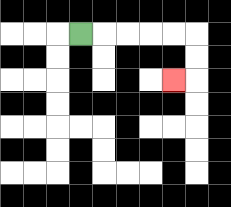{'start': '[3, 1]', 'end': '[7, 3]', 'path_directions': 'R,R,R,R,R,D,D,L', 'path_coordinates': '[[3, 1], [4, 1], [5, 1], [6, 1], [7, 1], [8, 1], [8, 2], [8, 3], [7, 3]]'}